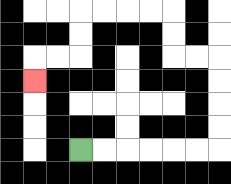{'start': '[3, 6]', 'end': '[1, 3]', 'path_directions': 'R,R,R,R,R,R,U,U,U,U,L,L,U,U,L,L,L,L,D,D,L,L,D', 'path_coordinates': '[[3, 6], [4, 6], [5, 6], [6, 6], [7, 6], [8, 6], [9, 6], [9, 5], [9, 4], [9, 3], [9, 2], [8, 2], [7, 2], [7, 1], [7, 0], [6, 0], [5, 0], [4, 0], [3, 0], [3, 1], [3, 2], [2, 2], [1, 2], [1, 3]]'}